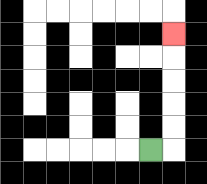{'start': '[6, 6]', 'end': '[7, 1]', 'path_directions': 'R,U,U,U,U,U', 'path_coordinates': '[[6, 6], [7, 6], [7, 5], [7, 4], [7, 3], [7, 2], [7, 1]]'}